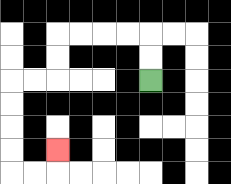{'start': '[6, 3]', 'end': '[2, 6]', 'path_directions': 'U,U,L,L,L,L,D,D,L,L,D,D,D,D,R,R,U', 'path_coordinates': '[[6, 3], [6, 2], [6, 1], [5, 1], [4, 1], [3, 1], [2, 1], [2, 2], [2, 3], [1, 3], [0, 3], [0, 4], [0, 5], [0, 6], [0, 7], [1, 7], [2, 7], [2, 6]]'}